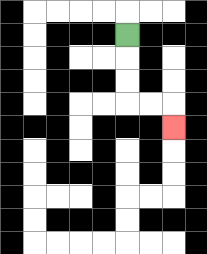{'start': '[5, 1]', 'end': '[7, 5]', 'path_directions': 'D,D,D,R,R,D', 'path_coordinates': '[[5, 1], [5, 2], [5, 3], [5, 4], [6, 4], [7, 4], [7, 5]]'}